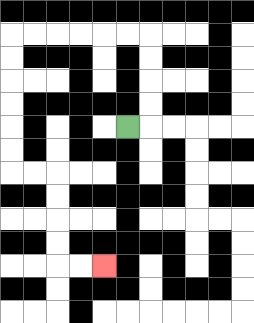{'start': '[5, 5]', 'end': '[4, 11]', 'path_directions': 'R,U,U,U,U,L,L,L,L,L,L,D,D,D,D,D,D,R,R,D,D,D,D,R,R', 'path_coordinates': '[[5, 5], [6, 5], [6, 4], [6, 3], [6, 2], [6, 1], [5, 1], [4, 1], [3, 1], [2, 1], [1, 1], [0, 1], [0, 2], [0, 3], [0, 4], [0, 5], [0, 6], [0, 7], [1, 7], [2, 7], [2, 8], [2, 9], [2, 10], [2, 11], [3, 11], [4, 11]]'}